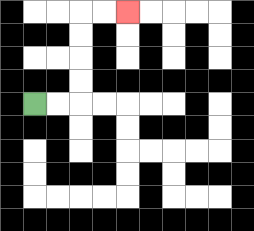{'start': '[1, 4]', 'end': '[5, 0]', 'path_directions': 'R,R,U,U,U,U,R,R', 'path_coordinates': '[[1, 4], [2, 4], [3, 4], [3, 3], [3, 2], [3, 1], [3, 0], [4, 0], [5, 0]]'}